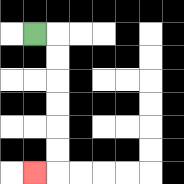{'start': '[1, 1]', 'end': '[1, 7]', 'path_directions': 'R,D,D,D,D,D,D,L', 'path_coordinates': '[[1, 1], [2, 1], [2, 2], [2, 3], [2, 4], [2, 5], [2, 6], [2, 7], [1, 7]]'}